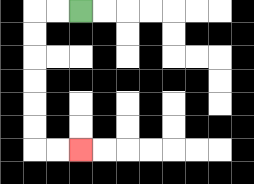{'start': '[3, 0]', 'end': '[3, 6]', 'path_directions': 'L,L,D,D,D,D,D,D,R,R', 'path_coordinates': '[[3, 0], [2, 0], [1, 0], [1, 1], [1, 2], [1, 3], [1, 4], [1, 5], [1, 6], [2, 6], [3, 6]]'}